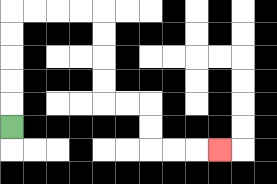{'start': '[0, 5]', 'end': '[9, 6]', 'path_directions': 'U,U,U,U,U,R,R,R,R,D,D,D,D,R,R,D,D,R,R,R', 'path_coordinates': '[[0, 5], [0, 4], [0, 3], [0, 2], [0, 1], [0, 0], [1, 0], [2, 0], [3, 0], [4, 0], [4, 1], [4, 2], [4, 3], [4, 4], [5, 4], [6, 4], [6, 5], [6, 6], [7, 6], [8, 6], [9, 6]]'}